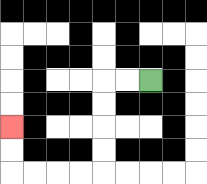{'start': '[6, 3]', 'end': '[0, 5]', 'path_directions': 'L,L,D,D,D,D,L,L,L,L,U,U', 'path_coordinates': '[[6, 3], [5, 3], [4, 3], [4, 4], [4, 5], [4, 6], [4, 7], [3, 7], [2, 7], [1, 7], [0, 7], [0, 6], [0, 5]]'}